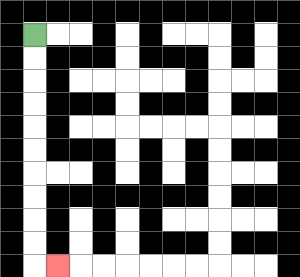{'start': '[1, 1]', 'end': '[2, 11]', 'path_directions': 'D,D,D,D,D,D,D,D,D,D,R', 'path_coordinates': '[[1, 1], [1, 2], [1, 3], [1, 4], [1, 5], [1, 6], [1, 7], [1, 8], [1, 9], [1, 10], [1, 11], [2, 11]]'}